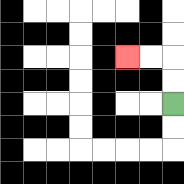{'start': '[7, 4]', 'end': '[5, 2]', 'path_directions': 'U,U,L,L', 'path_coordinates': '[[7, 4], [7, 3], [7, 2], [6, 2], [5, 2]]'}